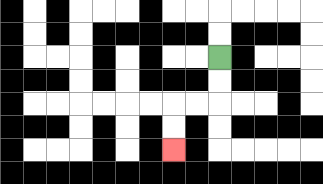{'start': '[9, 2]', 'end': '[7, 6]', 'path_directions': 'D,D,L,L,D,D', 'path_coordinates': '[[9, 2], [9, 3], [9, 4], [8, 4], [7, 4], [7, 5], [7, 6]]'}